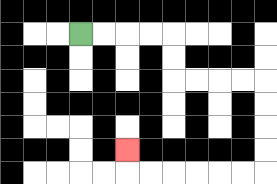{'start': '[3, 1]', 'end': '[5, 6]', 'path_directions': 'R,R,R,R,D,D,R,R,R,R,D,D,D,D,L,L,L,L,L,L,U', 'path_coordinates': '[[3, 1], [4, 1], [5, 1], [6, 1], [7, 1], [7, 2], [7, 3], [8, 3], [9, 3], [10, 3], [11, 3], [11, 4], [11, 5], [11, 6], [11, 7], [10, 7], [9, 7], [8, 7], [7, 7], [6, 7], [5, 7], [5, 6]]'}